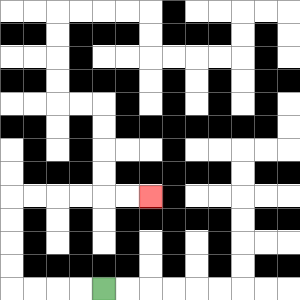{'start': '[4, 12]', 'end': '[6, 8]', 'path_directions': 'L,L,L,L,U,U,U,U,R,R,R,R,R,R', 'path_coordinates': '[[4, 12], [3, 12], [2, 12], [1, 12], [0, 12], [0, 11], [0, 10], [0, 9], [0, 8], [1, 8], [2, 8], [3, 8], [4, 8], [5, 8], [6, 8]]'}